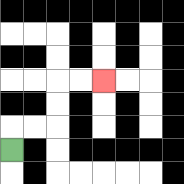{'start': '[0, 6]', 'end': '[4, 3]', 'path_directions': 'U,R,R,U,U,R,R', 'path_coordinates': '[[0, 6], [0, 5], [1, 5], [2, 5], [2, 4], [2, 3], [3, 3], [4, 3]]'}